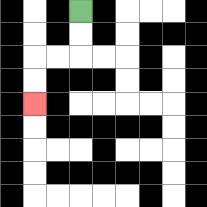{'start': '[3, 0]', 'end': '[1, 4]', 'path_directions': 'D,D,L,L,D,D', 'path_coordinates': '[[3, 0], [3, 1], [3, 2], [2, 2], [1, 2], [1, 3], [1, 4]]'}